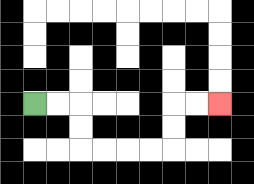{'start': '[1, 4]', 'end': '[9, 4]', 'path_directions': 'R,R,D,D,R,R,R,R,U,U,R,R', 'path_coordinates': '[[1, 4], [2, 4], [3, 4], [3, 5], [3, 6], [4, 6], [5, 6], [6, 6], [7, 6], [7, 5], [7, 4], [8, 4], [9, 4]]'}